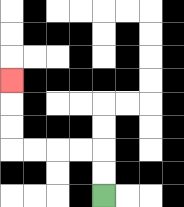{'start': '[4, 8]', 'end': '[0, 3]', 'path_directions': 'U,U,L,L,L,L,U,U,U', 'path_coordinates': '[[4, 8], [4, 7], [4, 6], [3, 6], [2, 6], [1, 6], [0, 6], [0, 5], [0, 4], [0, 3]]'}